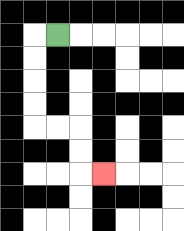{'start': '[2, 1]', 'end': '[4, 7]', 'path_directions': 'L,D,D,D,D,R,R,D,D,R', 'path_coordinates': '[[2, 1], [1, 1], [1, 2], [1, 3], [1, 4], [1, 5], [2, 5], [3, 5], [3, 6], [3, 7], [4, 7]]'}